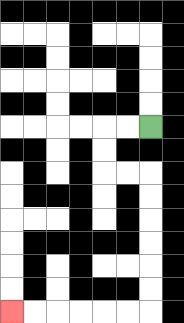{'start': '[6, 5]', 'end': '[0, 13]', 'path_directions': 'L,L,D,D,R,R,D,D,D,D,D,D,L,L,L,L,L,L', 'path_coordinates': '[[6, 5], [5, 5], [4, 5], [4, 6], [4, 7], [5, 7], [6, 7], [6, 8], [6, 9], [6, 10], [6, 11], [6, 12], [6, 13], [5, 13], [4, 13], [3, 13], [2, 13], [1, 13], [0, 13]]'}